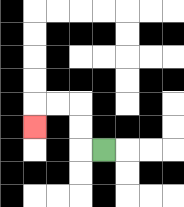{'start': '[4, 6]', 'end': '[1, 5]', 'path_directions': 'L,U,U,L,L,D', 'path_coordinates': '[[4, 6], [3, 6], [3, 5], [3, 4], [2, 4], [1, 4], [1, 5]]'}